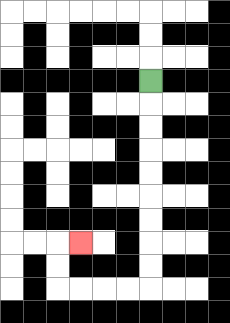{'start': '[6, 3]', 'end': '[3, 10]', 'path_directions': 'D,D,D,D,D,D,D,D,D,L,L,L,L,U,U,R', 'path_coordinates': '[[6, 3], [6, 4], [6, 5], [6, 6], [6, 7], [6, 8], [6, 9], [6, 10], [6, 11], [6, 12], [5, 12], [4, 12], [3, 12], [2, 12], [2, 11], [2, 10], [3, 10]]'}